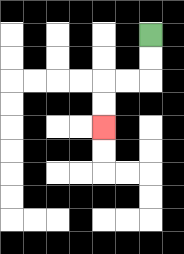{'start': '[6, 1]', 'end': '[4, 5]', 'path_directions': 'D,D,L,L,D,D', 'path_coordinates': '[[6, 1], [6, 2], [6, 3], [5, 3], [4, 3], [4, 4], [4, 5]]'}